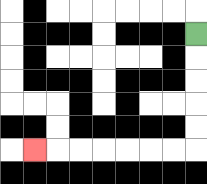{'start': '[8, 1]', 'end': '[1, 6]', 'path_directions': 'D,D,D,D,D,L,L,L,L,L,L,L', 'path_coordinates': '[[8, 1], [8, 2], [8, 3], [8, 4], [8, 5], [8, 6], [7, 6], [6, 6], [5, 6], [4, 6], [3, 6], [2, 6], [1, 6]]'}